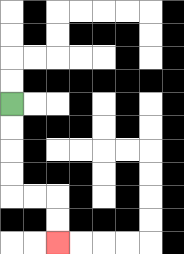{'start': '[0, 4]', 'end': '[2, 10]', 'path_directions': 'D,D,D,D,R,R,D,D', 'path_coordinates': '[[0, 4], [0, 5], [0, 6], [0, 7], [0, 8], [1, 8], [2, 8], [2, 9], [2, 10]]'}